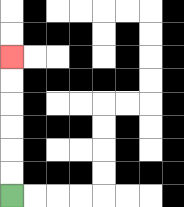{'start': '[0, 8]', 'end': '[0, 2]', 'path_directions': 'U,U,U,U,U,U', 'path_coordinates': '[[0, 8], [0, 7], [0, 6], [0, 5], [0, 4], [0, 3], [0, 2]]'}